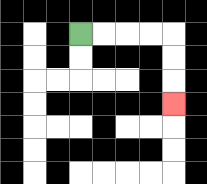{'start': '[3, 1]', 'end': '[7, 4]', 'path_directions': 'R,R,R,R,D,D,D', 'path_coordinates': '[[3, 1], [4, 1], [5, 1], [6, 1], [7, 1], [7, 2], [7, 3], [7, 4]]'}